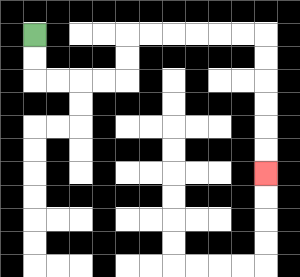{'start': '[1, 1]', 'end': '[11, 7]', 'path_directions': 'D,D,R,R,R,R,U,U,R,R,R,R,R,R,D,D,D,D,D,D', 'path_coordinates': '[[1, 1], [1, 2], [1, 3], [2, 3], [3, 3], [4, 3], [5, 3], [5, 2], [5, 1], [6, 1], [7, 1], [8, 1], [9, 1], [10, 1], [11, 1], [11, 2], [11, 3], [11, 4], [11, 5], [11, 6], [11, 7]]'}